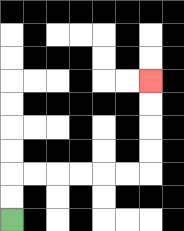{'start': '[0, 9]', 'end': '[6, 3]', 'path_directions': 'U,U,R,R,R,R,R,R,U,U,U,U', 'path_coordinates': '[[0, 9], [0, 8], [0, 7], [1, 7], [2, 7], [3, 7], [4, 7], [5, 7], [6, 7], [6, 6], [6, 5], [6, 4], [6, 3]]'}